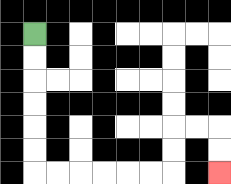{'start': '[1, 1]', 'end': '[9, 7]', 'path_directions': 'D,D,D,D,D,D,R,R,R,R,R,R,U,U,R,R,D,D', 'path_coordinates': '[[1, 1], [1, 2], [1, 3], [1, 4], [1, 5], [1, 6], [1, 7], [2, 7], [3, 7], [4, 7], [5, 7], [6, 7], [7, 7], [7, 6], [7, 5], [8, 5], [9, 5], [9, 6], [9, 7]]'}